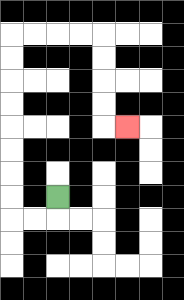{'start': '[2, 8]', 'end': '[5, 5]', 'path_directions': 'D,L,L,U,U,U,U,U,U,U,U,R,R,R,R,D,D,D,D,R', 'path_coordinates': '[[2, 8], [2, 9], [1, 9], [0, 9], [0, 8], [0, 7], [0, 6], [0, 5], [0, 4], [0, 3], [0, 2], [0, 1], [1, 1], [2, 1], [3, 1], [4, 1], [4, 2], [4, 3], [4, 4], [4, 5], [5, 5]]'}